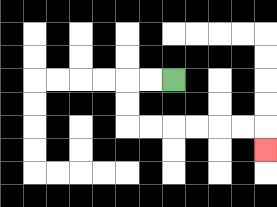{'start': '[7, 3]', 'end': '[11, 6]', 'path_directions': 'L,L,D,D,R,R,R,R,R,R,D', 'path_coordinates': '[[7, 3], [6, 3], [5, 3], [5, 4], [5, 5], [6, 5], [7, 5], [8, 5], [9, 5], [10, 5], [11, 5], [11, 6]]'}